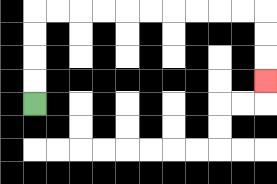{'start': '[1, 4]', 'end': '[11, 3]', 'path_directions': 'U,U,U,U,R,R,R,R,R,R,R,R,R,R,D,D,D', 'path_coordinates': '[[1, 4], [1, 3], [1, 2], [1, 1], [1, 0], [2, 0], [3, 0], [4, 0], [5, 0], [6, 0], [7, 0], [8, 0], [9, 0], [10, 0], [11, 0], [11, 1], [11, 2], [11, 3]]'}